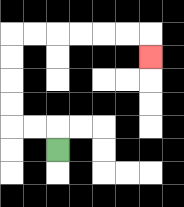{'start': '[2, 6]', 'end': '[6, 2]', 'path_directions': 'U,L,L,U,U,U,U,R,R,R,R,R,R,D', 'path_coordinates': '[[2, 6], [2, 5], [1, 5], [0, 5], [0, 4], [0, 3], [0, 2], [0, 1], [1, 1], [2, 1], [3, 1], [4, 1], [5, 1], [6, 1], [6, 2]]'}